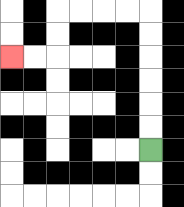{'start': '[6, 6]', 'end': '[0, 2]', 'path_directions': 'U,U,U,U,U,U,L,L,L,L,D,D,L,L', 'path_coordinates': '[[6, 6], [6, 5], [6, 4], [6, 3], [6, 2], [6, 1], [6, 0], [5, 0], [4, 0], [3, 0], [2, 0], [2, 1], [2, 2], [1, 2], [0, 2]]'}